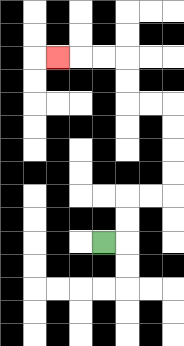{'start': '[4, 10]', 'end': '[2, 2]', 'path_directions': 'R,U,U,R,R,U,U,U,U,L,L,U,U,L,L,L', 'path_coordinates': '[[4, 10], [5, 10], [5, 9], [5, 8], [6, 8], [7, 8], [7, 7], [7, 6], [7, 5], [7, 4], [6, 4], [5, 4], [5, 3], [5, 2], [4, 2], [3, 2], [2, 2]]'}